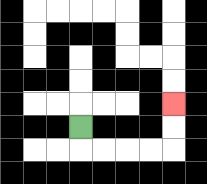{'start': '[3, 5]', 'end': '[7, 4]', 'path_directions': 'D,R,R,R,R,U,U', 'path_coordinates': '[[3, 5], [3, 6], [4, 6], [5, 6], [6, 6], [7, 6], [7, 5], [7, 4]]'}